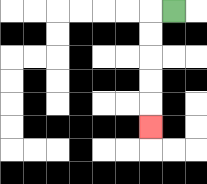{'start': '[7, 0]', 'end': '[6, 5]', 'path_directions': 'L,D,D,D,D,D', 'path_coordinates': '[[7, 0], [6, 0], [6, 1], [6, 2], [6, 3], [6, 4], [6, 5]]'}